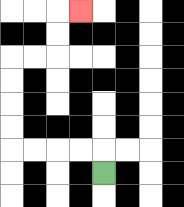{'start': '[4, 7]', 'end': '[3, 0]', 'path_directions': 'U,L,L,L,L,U,U,U,U,R,R,U,U,R', 'path_coordinates': '[[4, 7], [4, 6], [3, 6], [2, 6], [1, 6], [0, 6], [0, 5], [0, 4], [0, 3], [0, 2], [1, 2], [2, 2], [2, 1], [2, 0], [3, 0]]'}